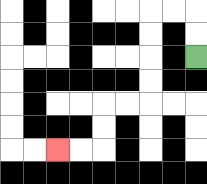{'start': '[8, 2]', 'end': '[2, 6]', 'path_directions': 'U,U,L,L,D,D,D,D,L,L,D,D,L,L', 'path_coordinates': '[[8, 2], [8, 1], [8, 0], [7, 0], [6, 0], [6, 1], [6, 2], [6, 3], [6, 4], [5, 4], [4, 4], [4, 5], [4, 6], [3, 6], [2, 6]]'}